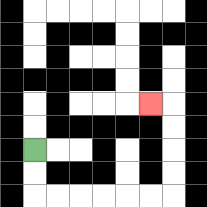{'start': '[1, 6]', 'end': '[6, 4]', 'path_directions': 'D,D,R,R,R,R,R,R,U,U,U,U,L', 'path_coordinates': '[[1, 6], [1, 7], [1, 8], [2, 8], [3, 8], [4, 8], [5, 8], [6, 8], [7, 8], [7, 7], [7, 6], [7, 5], [7, 4], [6, 4]]'}